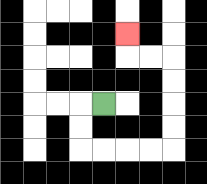{'start': '[4, 4]', 'end': '[5, 1]', 'path_directions': 'L,D,D,R,R,R,R,U,U,U,U,L,L,U', 'path_coordinates': '[[4, 4], [3, 4], [3, 5], [3, 6], [4, 6], [5, 6], [6, 6], [7, 6], [7, 5], [7, 4], [7, 3], [7, 2], [6, 2], [5, 2], [5, 1]]'}